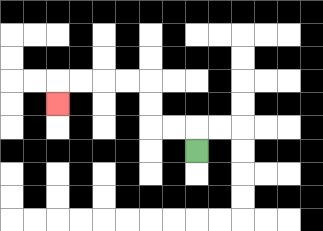{'start': '[8, 6]', 'end': '[2, 4]', 'path_directions': 'U,L,L,U,U,L,L,L,L,D', 'path_coordinates': '[[8, 6], [8, 5], [7, 5], [6, 5], [6, 4], [6, 3], [5, 3], [4, 3], [3, 3], [2, 3], [2, 4]]'}